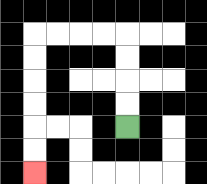{'start': '[5, 5]', 'end': '[1, 7]', 'path_directions': 'U,U,U,U,L,L,L,L,D,D,D,D,D,D', 'path_coordinates': '[[5, 5], [5, 4], [5, 3], [5, 2], [5, 1], [4, 1], [3, 1], [2, 1], [1, 1], [1, 2], [1, 3], [1, 4], [1, 5], [1, 6], [1, 7]]'}